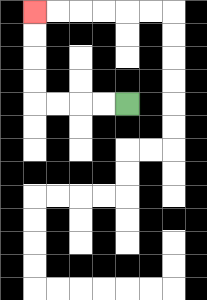{'start': '[5, 4]', 'end': '[1, 0]', 'path_directions': 'L,L,L,L,U,U,U,U', 'path_coordinates': '[[5, 4], [4, 4], [3, 4], [2, 4], [1, 4], [1, 3], [1, 2], [1, 1], [1, 0]]'}